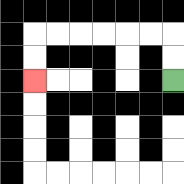{'start': '[7, 3]', 'end': '[1, 3]', 'path_directions': 'U,U,L,L,L,L,L,L,D,D', 'path_coordinates': '[[7, 3], [7, 2], [7, 1], [6, 1], [5, 1], [4, 1], [3, 1], [2, 1], [1, 1], [1, 2], [1, 3]]'}